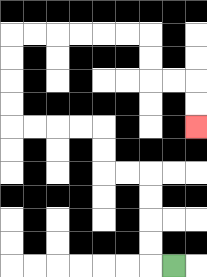{'start': '[7, 11]', 'end': '[8, 5]', 'path_directions': 'L,U,U,U,U,L,L,U,U,L,L,L,L,U,U,U,U,R,R,R,R,R,R,D,D,R,R,D,D', 'path_coordinates': '[[7, 11], [6, 11], [6, 10], [6, 9], [6, 8], [6, 7], [5, 7], [4, 7], [4, 6], [4, 5], [3, 5], [2, 5], [1, 5], [0, 5], [0, 4], [0, 3], [0, 2], [0, 1], [1, 1], [2, 1], [3, 1], [4, 1], [5, 1], [6, 1], [6, 2], [6, 3], [7, 3], [8, 3], [8, 4], [8, 5]]'}